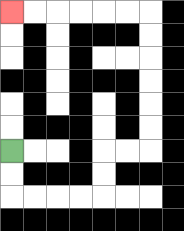{'start': '[0, 6]', 'end': '[0, 0]', 'path_directions': 'D,D,R,R,R,R,U,U,R,R,U,U,U,U,U,U,L,L,L,L,L,L', 'path_coordinates': '[[0, 6], [0, 7], [0, 8], [1, 8], [2, 8], [3, 8], [4, 8], [4, 7], [4, 6], [5, 6], [6, 6], [6, 5], [6, 4], [6, 3], [6, 2], [6, 1], [6, 0], [5, 0], [4, 0], [3, 0], [2, 0], [1, 0], [0, 0]]'}